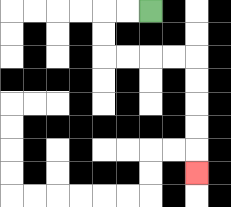{'start': '[6, 0]', 'end': '[8, 7]', 'path_directions': 'L,L,D,D,R,R,R,R,D,D,D,D,D', 'path_coordinates': '[[6, 0], [5, 0], [4, 0], [4, 1], [4, 2], [5, 2], [6, 2], [7, 2], [8, 2], [8, 3], [8, 4], [8, 5], [8, 6], [8, 7]]'}